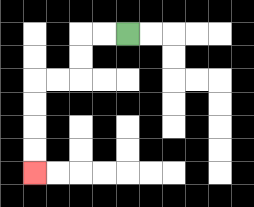{'start': '[5, 1]', 'end': '[1, 7]', 'path_directions': 'L,L,D,D,L,L,D,D,D,D', 'path_coordinates': '[[5, 1], [4, 1], [3, 1], [3, 2], [3, 3], [2, 3], [1, 3], [1, 4], [1, 5], [1, 6], [1, 7]]'}